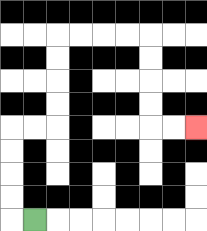{'start': '[1, 9]', 'end': '[8, 5]', 'path_directions': 'L,U,U,U,U,R,R,U,U,U,U,R,R,R,R,D,D,D,D,R,R', 'path_coordinates': '[[1, 9], [0, 9], [0, 8], [0, 7], [0, 6], [0, 5], [1, 5], [2, 5], [2, 4], [2, 3], [2, 2], [2, 1], [3, 1], [4, 1], [5, 1], [6, 1], [6, 2], [6, 3], [6, 4], [6, 5], [7, 5], [8, 5]]'}